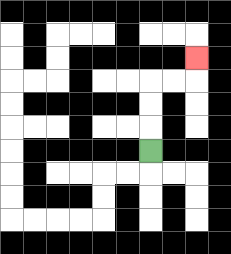{'start': '[6, 6]', 'end': '[8, 2]', 'path_directions': 'U,U,U,R,R,U', 'path_coordinates': '[[6, 6], [6, 5], [6, 4], [6, 3], [7, 3], [8, 3], [8, 2]]'}